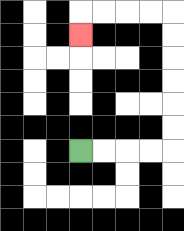{'start': '[3, 6]', 'end': '[3, 1]', 'path_directions': 'R,R,R,R,U,U,U,U,U,U,L,L,L,L,D', 'path_coordinates': '[[3, 6], [4, 6], [5, 6], [6, 6], [7, 6], [7, 5], [7, 4], [7, 3], [7, 2], [7, 1], [7, 0], [6, 0], [5, 0], [4, 0], [3, 0], [3, 1]]'}